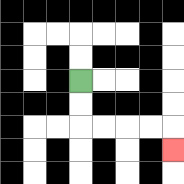{'start': '[3, 3]', 'end': '[7, 6]', 'path_directions': 'D,D,R,R,R,R,D', 'path_coordinates': '[[3, 3], [3, 4], [3, 5], [4, 5], [5, 5], [6, 5], [7, 5], [7, 6]]'}